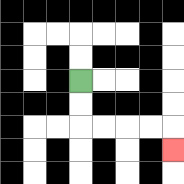{'start': '[3, 3]', 'end': '[7, 6]', 'path_directions': 'D,D,R,R,R,R,D', 'path_coordinates': '[[3, 3], [3, 4], [3, 5], [4, 5], [5, 5], [6, 5], [7, 5], [7, 6]]'}